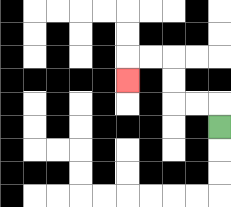{'start': '[9, 5]', 'end': '[5, 3]', 'path_directions': 'U,L,L,U,U,L,L,D', 'path_coordinates': '[[9, 5], [9, 4], [8, 4], [7, 4], [7, 3], [7, 2], [6, 2], [5, 2], [5, 3]]'}